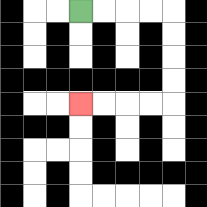{'start': '[3, 0]', 'end': '[3, 4]', 'path_directions': 'R,R,R,R,D,D,D,D,L,L,L,L', 'path_coordinates': '[[3, 0], [4, 0], [5, 0], [6, 0], [7, 0], [7, 1], [7, 2], [7, 3], [7, 4], [6, 4], [5, 4], [4, 4], [3, 4]]'}